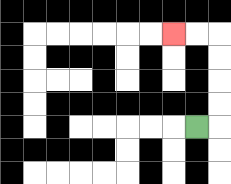{'start': '[8, 5]', 'end': '[7, 1]', 'path_directions': 'R,U,U,U,U,L,L', 'path_coordinates': '[[8, 5], [9, 5], [9, 4], [9, 3], [9, 2], [9, 1], [8, 1], [7, 1]]'}